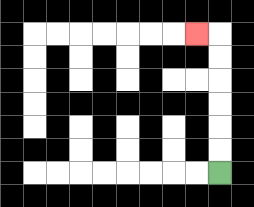{'start': '[9, 7]', 'end': '[8, 1]', 'path_directions': 'U,U,U,U,U,U,L', 'path_coordinates': '[[9, 7], [9, 6], [9, 5], [9, 4], [9, 3], [9, 2], [9, 1], [8, 1]]'}